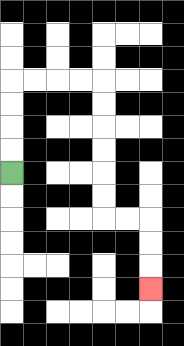{'start': '[0, 7]', 'end': '[6, 12]', 'path_directions': 'U,U,U,U,R,R,R,R,D,D,D,D,D,D,R,R,D,D,D', 'path_coordinates': '[[0, 7], [0, 6], [0, 5], [0, 4], [0, 3], [1, 3], [2, 3], [3, 3], [4, 3], [4, 4], [4, 5], [4, 6], [4, 7], [4, 8], [4, 9], [5, 9], [6, 9], [6, 10], [6, 11], [6, 12]]'}